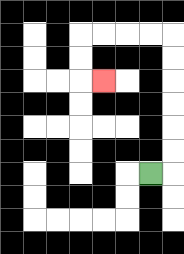{'start': '[6, 7]', 'end': '[4, 3]', 'path_directions': 'R,U,U,U,U,U,U,L,L,L,L,D,D,R', 'path_coordinates': '[[6, 7], [7, 7], [7, 6], [7, 5], [7, 4], [7, 3], [7, 2], [7, 1], [6, 1], [5, 1], [4, 1], [3, 1], [3, 2], [3, 3], [4, 3]]'}